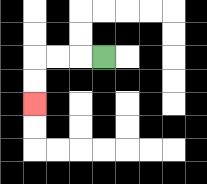{'start': '[4, 2]', 'end': '[1, 4]', 'path_directions': 'L,L,L,D,D', 'path_coordinates': '[[4, 2], [3, 2], [2, 2], [1, 2], [1, 3], [1, 4]]'}